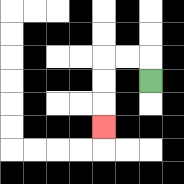{'start': '[6, 3]', 'end': '[4, 5]', 'path_directions': 'U,L,L,D,D,D', 'path_coordinates': '[[6, 3], [6, 2], [5, 2], [4, 2], [4, 3], [4, 4], [4, 5]]'}